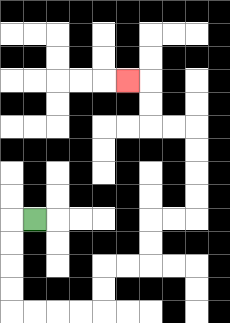{'start': '[1, 9]', 'end': '[5, 3]', 'path_directions': 'L,D,D,D,D,R,R,R,R,U,U,R,R,U,U,R,R,U,U,U,U,L,L,U,U,L', 'path_coordinates': '[[1, 9], [0, 9], [0, 10], [0, 11], [0, 12], [0, 13], [1, 13], [2, 13], [3, 13], [4, 13], [4, 12], [4, 11], [5, 11], [6, 11], [6, 10], [6, 9], [7, 9], [8, 9], [8, 8], [8, 7], [8, 6], [8, 5], [7, 5], [6, 5], [6, 4], [6, 3], [5, 3]]'}